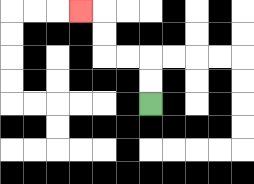{'start': '[6, 4]', 'end': '[3, 0]', 'path_directions': 'U,U,L,L,U,U,L', 'path_coordinates': '[[6, 4], [6, 3], [6, 2], [5, 2], [4, 2], [4, 1], [4, 0], [3, 0]]'}